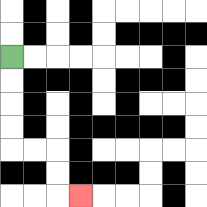{'start': '[0, 2]', 'end': '[3, 8]', 'path_directions': 'D,D,D,D,R,R,D,D,R', 'path_coordinates': '[[0, 2], [0, 3], [0, 4], [0, 5], [0, 6], [1, 6], [2, 6], [2, 7], [2, 8], [3, 8]]'}